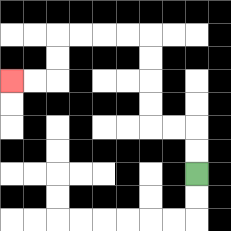{'start': '[8, 7]', 'end': '[0, 3]', 'path_directions': 'U,U,L,L,U,U,U,U,L,L,L,L,D,D,L,L', 'path_coordinates': '[[8, 7], [8, 6], [8, 5], [7, 5], [6, 5], [6, 4], [6, 3], [6, 2], [6, 1], [5, 1], [4, 1], [3, 1], [2, 1], [2, 2], [2, 3], [1, 3], [0, 3]]'}